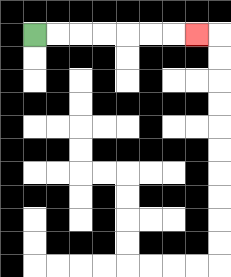{'start': '[1, 1]', 'end': '[8, 1]', 'path_directions': 'R,R,R,R,R,R,R', 'path_coordinates': '[[1, 1], [2, 1], [3, 1], [4, 1], [5, 1], [6, 1], [7, 1], [8, 1]]'}